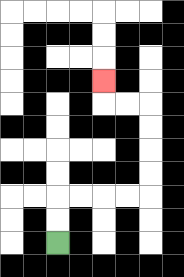{'start': '[2, 10]', 'end': '[4, 3]', 'path_directions': 'U,U,R,R,R,R,U,U,U,U,L,L,U', 'path_coordinates': '[[2, 10], [2, 9], [2, 8], [3, 8], [4, 8], [5, 8], [6, 8], [6, 7], [6, 6], [6, 5], [6, 4], [5, 4], [4, 4], [4, 3]]'}